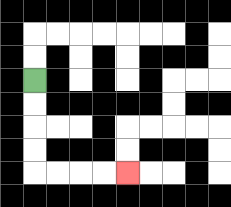{'start': '[1, 3]', 'end': '[5, 7]', 'path_directions': 'D,D,D,D,R,R,R,R', 'path_coordinates': '[[1, 3], [1, 4], [1, 5], [1, 6], [1, 7], [2, 7], [3, 7], [4, 7], [5, 7]]'}